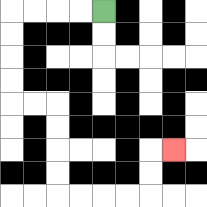{'start': '[4, 0]', 'end': '[7, 6]', 'path_directions': 'L,L,L,L,D,D,D,D,R,R,D,D,D,D,R,R,R,R,U,U,R', 'path_coordinates': '[[4, 0], [3, 0], [2, 0], [1, 0], [0, 0], [0, 1], [0, 2], [0, 3], [0, 4], [1, 4], [2, 4], [2, 5], [2, 6], [2, 7], [2, 8], [3, 8], [4, 8], [5, 8], [6, 8], [6, 7], [6, 6], [7, 6]]'}